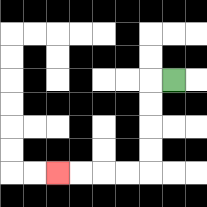{'start': '[7, 3]', 'end': '[2, 7]', 'path_directions': 'L,D,D,D,D,L,L,L,L', 'path_coordinates': '[[7, 3], [6, 3], [6, 4], [6, 5], [6, 6], [6, 7], [5, 7], [4, 7], [3, 7], [2, 7]]'}